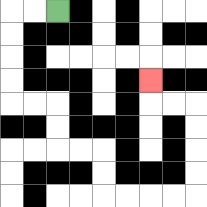{'start': '[2, 0]', 'end': '[6, 3]', 'path_directions': 'L,L,D,D,D,D,R,R,D,D,R,R,D,D,R,R,R,R,U,U,U,U,L,L,U', 'path_coordinates': '[[2, 0], [1, 0], [0, 0], [0, 1], [0, 2], [0, 3], [0, 4], [1, 4], [2, 4], [2, 5], [2, 6], [3, 6], [4, 6], [4, 7], [4, 8], [5, 8], [6, 8], [7, 8], [8, 8], [8, 7], [8, 6], [8, 5], [8, 4], [7, 4], [6, 4], [6, 3]]'}